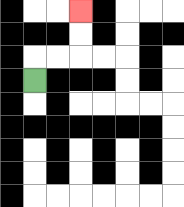{'start': '[1, 3]', 'end': '[3, 0]', 'path_directions': 'U,R,R,U,U', 'path_coordinates': '[[1, 3], [1, 2], [2, 2], [3, 2], [3, 1], [3, 0]]'}